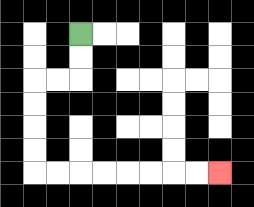{'start': '[3, 1]', 'end': '[9, 7]', 'path_directions': 'D,D,L,L,D,D,D,D,R,R,R,R,R,R,R,R', 'path_coordinates': '[[3, 1], [3, 2], [3, 3], [2, 3], [1, 3], [1, 4], [1, 5], [1, 6], [1, 7], [2, 7], [3, 7], [4, 7], [5, 7], [6, 7], [7, 7], [8, 7], [9, 7]]'}